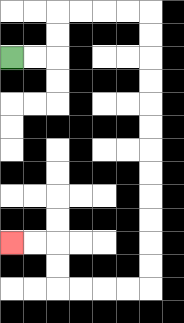{'start': '[0, 2]', 'end': '[0, 10]', 'path_directions': 'R,R,U,U,R,R,R,R,D,D,D,D,D,D,D,D,D,D,D,D,L,L,L,L,U,U,L,L', 'path_coordinates': '[[0, 2], [1, 2], [2, 2], [2, 1], [2, 0], [3, 0], [4, 0], [5, 0], [6, 0], [6, 1], [6, 2], [6, 3], [6, 4], [6, 5], [6, 6], [6, 7], [6, 8], [6, 9], [6, 10], [6, 11], [6, 12], [5, 12], [4, 12], [3, 12], [2, 12], [2, 11], [2, 10], [1, 10], [0, 10]]'}